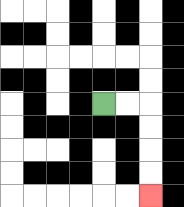{'start': '[4, 4]', 'end': '[6, 8]', 'path_directions': 'R,R,D,D,D,D', 'path_coordinates': '[[4, 4], [5, 4], [6, 4], [6, 5], [6, 6], [6, 7], [6, 8]]'}